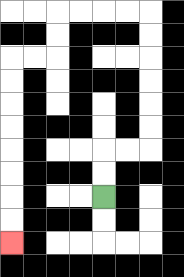{'start': '[4, 8]', 'end': '[0, 10]', 'path_directions': 'U,U,R,R,U,U,U,U,U,U,L,L,L,L,D,D,L,L,D,D,D,D,D,D,D,D', 'path_coordinates': '[[4, 8], [4, 7], [4, 6], [5, 6], [6, 6], [6, 5], [6, 4], [6, 3], [6, 2], [6, 1], [6, 0], [5, 0], [4, 0], [3, 0], [2, 0], [2, 1], [2, 2], [1, 2], [0, 2], [0, 3], [0, 4], [0, 5], [0, 6], [0, 7], [0, 8], [0, 9], [0, 10]]'}